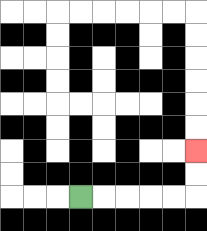{'start': '[3, 8]', 'end': '[8, 6]', 'path_directions': 'R,R,R,R,R,U,U', 'path_coordinates': '[[3, 8], [4, 8], [5, 8], [6, 8], [7, 8], [8, 8], [8, 7], [8, 6]]'}